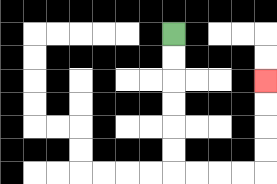{'start': '[7, 1]', 'end': '[11, 3]', 'path_directions': 'D,D,D,D,D,D,R,R,R,R,U,U,U,U', 'path_coordinates': '[[7, 1], [7, 2], [7, 3], [7, 4], [7, 5], [7, 6], [7, 7], [8, 7], [9, 7], [10, 7], [11, 7], [11, 6], [11, 5], [11, 4], [11, 3]]'}